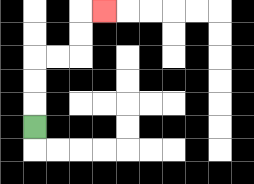{'start': '[1, 5]', 'end': '[4, 0]', 'path_directions': 'U,U,U,R,R,U,U,R', 'path_coordinates': '[[1, 5], [1, 4], [1, 3], [1, 2], [2, 2], [3, 2], [3, 1], [3, 0], [4, 0]]'}